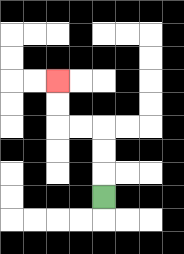{'start': '[4, 8]', 'end': '[2, 3]', 'path_directions': 'U,U,U,L,L,U,U', 'path_coordinates': '[[4, 8], [4, 7], [4, 6], [4, 5], [3, 5], [2, 5], [2, 4], [2, 3]]'}